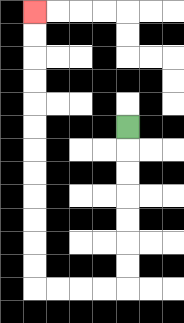{'start': '[5, 5]', 'end': '[1, 0]', 'path_directions': 'D,D,D,D,D,D,D,L,L,L,L,U,U,U,U,U,U,U,U,U,U,U,U', 'path_coordinates': '[[5, 5], [5, 6], [5, 7], [5, 8], [5, 9], [5, 10], [5, 11], [5, 12], [4, 12], [3, 12], [2, 12], [1, 12], [1, 11], [1, 10], [1, 9], [1, 8], [1, 7], [1, 6], [1, 5], [1, 4], [1, 3], [1, 2], [1, 1], [1, 0]]'}